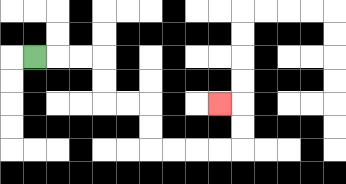{'start': '[1, 2]', 'end': '[9, 4]', 'path_directions': 'R,R,R,D,D,R,R,D,D,R,R,R,R,U,U,L', 'path_coordinates': '[[1, 2], [2, 2], [3, 2], [4, 2], [4, 3], [4, 4], [5, 4], [6, 4], [6, 5], [6, 6], [7, 6], [8, 6], [9, 6], [10, 6], [10, 5], [10, 4], [9, 4]]'}